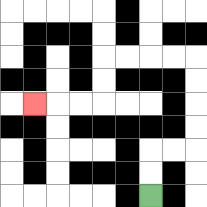{'start': '[6, 8]', 'end': '[1, 4]', 'path_directions': 'U,U,R,R,U,U,U,U,L,L,L,L,D,D,L,L,L', 'path_coordinates': '[[6, 8], [6, 7], [6, 6], [7, 6], [8, 6], [8, 5], [8, 4], [8, 3], [8, 2], [7, 2], [6, 2], [5, 2], [4, 2], [4, 3], [4, 4], [3, 4], [2, 4], [1, 4]]'}